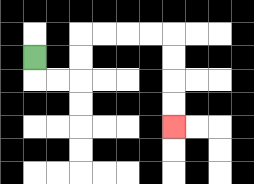{'start': '[1, 2]', 'end': '[7, 5]', 'path_directions': 'D,R,R,U,U,R,R,R,R,D,D,D,D', 'path_coordinates': '[[1, 2], [1, 3], [2, 3], [3, 3], [3, 2], [3, 1], [4, 1], [5, 1], [6, 1], [7, 1], [7, 2], [7, 3], [7, 4], [7, 5]]'}